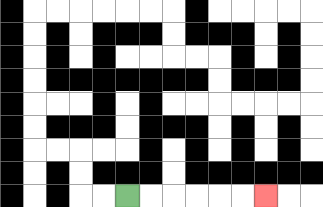{'start': '[5, 8]', 'end': '[11, 8]', 'path_directions': 'R,R,R,R,R,R', 'path_coordinates': '[[5, 8], [6, 8], [7, 8], [8, 8], [9, 8], [10, 8], [11, 8]]'}